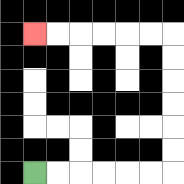{'start': '[1, 7]', 'end': '[1, 1]', 'path_directions': 'R,R,R,R,R,R,U,U,U,U,U,U,L,L,L,L,L,L', 'path_coordinates': '[[1, 7], [2, 7], [3, 7], [4, 7], [5, 7], [6, 7], [7, 7], [7, 6], [7, 5], [7, 4], [7, 3], [7, 2], [7, 1], [6, 1], [5, 1], [4, 1], [3, 1], [2, 1], [1, 1]]'}